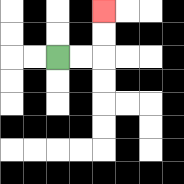{'start': '[2, 2]', 'end': '[4, 0]', 'path_directions': 'R,R,U,U', 'path_coordinates': '[[2, 2], [3, 2], [4, 2], [4, 1], [4, 0]]'}